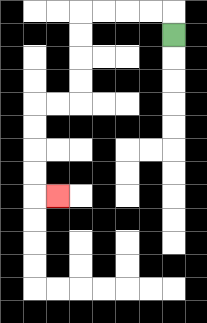{'start': '[7, 1]', 'end': '[2, 8]', 'path_directions': 'U,L,L,L,L,D,D,D,D,L,L,D,D,D,D,R', 'path_coordinates': '[[7, 1], [7, 0], [6, 0], [5, 0], [4, 0], [3, 0], [3, 1], [3, 2], [3, 3], [3, 4], [2, 4], [1, 4], [1, 5], [1, 6], [1, 7], [1, 8], [2, 8]]'}